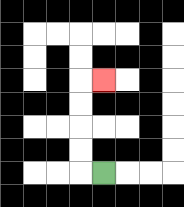{'start': '[4, 7]', 'end': '[4, 3]', 'path_directions': 'L,U,U,U,U,R', 'path_coordinates': '[[4, 7], [3, 7], [3, 6], [3, 5], [3, 4], [3, 3], [4, 3]]'}